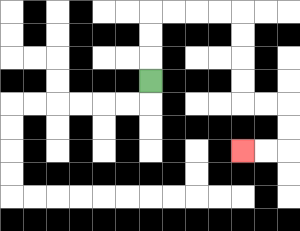{'start': '[6, 3]', 'end': '[10, 6]', 'path_directions': 'U,U,U,R,R,R,R,D,D,D,D,R,R,D,D,L,L', 'path_coordinates': '[[6, 3], [6, 2], [6, 1], [6, 0], [7, 0], [8, 0], [9, 0], [10, 0], [10, 1], [10, 2], [10, 3], [10, 4], [11, 4], [12, 4], [12, 5], [12, 6], [11, 6], [10, 6]]'}